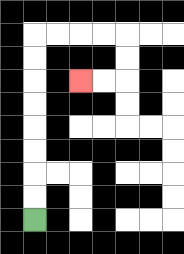{'start': '[1, 9]', 'end': '[3, 3]', 'path_directions': 'U,U,U,U,U,U,U,U,R,R,R,R,D,D,L,L', 'path_coordinates': '[[1, 9], [1, 8], [1, 7], [1, 6], [1, 5], [1, 4], [1, 3], [1, 2], [1, 1], [2, 1], [3, 1], [4, 1], [5, 1], [5, 2], [5, 3], [4, 3], [3, 3]]'}